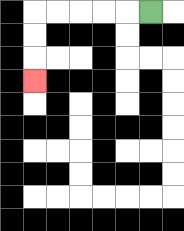{'start': '[6, 0]', 'end': '[1, 3]', 'path_directions': 'L,L,L,L,L,D,D,D', 'path_coordinates': '[[6, 0], [5, 0], [4, 0], [3, 0], [2, 0], [1, 0], [1, 1], [1, 2], [1, 3]]'}